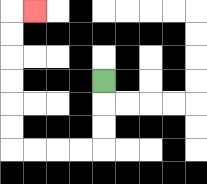{'start': '[4, 3]', 'end': '[1, 0]', 'path_directions': 'D,D,D,L,L,L,L,U,U,U,U,U,U,R', 'path_coordinates': '[[4, 3], [4, 4], [4, 5], [4, 6], [3, 6], [2, 6], [1, 6], [0, 6], [0, 5], [0, 4], [0, 3], [0, 2], [0, 1], [0, 0], [1, 0]]'}